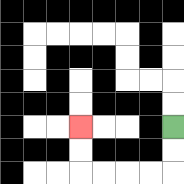{'start': '[7, 5]', 'end': '[3, 5]', 'path_directions': 'D,D,L,L,L,L,U,U', 'path_coordinates': '[[7, 5], [7, 6], [7, 7], [6, 7], [5, 7], [4, 7], [3, 7], [3, 6], [3, 5]]'}